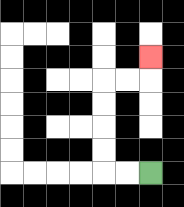{'start': '[6, 7]', 'end': '[6, 2]', 'path_directions': 'L,L,U,U,U,U,R,R,U', 'path_coordinates': '[[6, 7], [5, 7], [4, 7], [4, 6], [4, 5], [4, 4], [4, 3], [5, 3], [6, 3], [6, 2]]'}